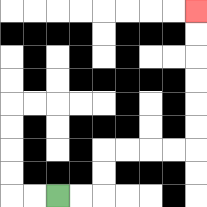{'start': '[2, 8]', 'end': '[8, 0]', 'path_directions': 'R,R,U,U,R,R,R,R,U,U,U,U,U,U', 'path_coordinates': '[[2, 8], [3, 8], [4, 8], [4, 7], [4, 6], [5, 6], [6, 6], [7, 6], [8, 6], [8, 5], [8, 4], [8, 3], [8, 2], [8, 1], [8, 0]]'}